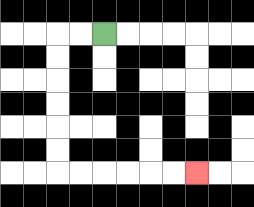{'start': '[4, 1]', 'end': '[8, 7]', 'path_directions': 'L,L,D,D,D,D,D,D,R,R,R,R,R,R', 'path_coordinates': '[[4, 1], [3, 1], [2, 1], [2, 2], [2, 3], [2, 4], [2, 5], [2, 6], [2, 7], [3, 7], [4, 7], [5, 7], [6, 7], [7, 7], [8, 7]]'}